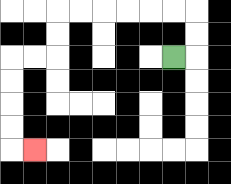{'start': '[7, 2]', 'end': '[1, 6]', 'path_directions': 'R,U,U,L,L,L,L,L,L,D,D,L,L,D,D,D,D,R', 'path_coordinates': '[[7, 2], [8, 2], [8, 1], [8, 0], [7, 0], [6, 0], [5, 0], [4, 0], [3, 0], [2, 0], [2, 1], [2, 2], [1, 2], [0, 2], [0, 3], [0, 4], [0, 5], [0, 6], [1, 6]]'}